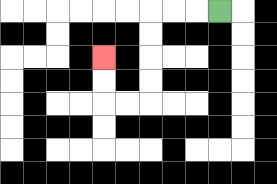{'start': '[9, 0]', 'end': '[4, 2]', 'path_directions': 'L,L,L,D,D,D,D,L,L,U,U', 'path_coordinates': '[[9, 0], [8, 0], [7, 0], [6, 0], [6, 1], [6, 2], [6, 3], [6, 4], [5, 4], [4, 4], [4, 3], [4, 2]]'}